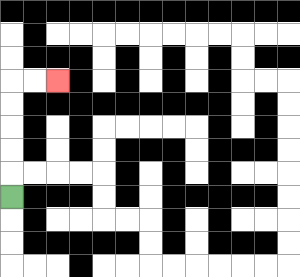{'start': '[0, 8]', 'end': '[2, 3]', 'path_directions': 'U,U,U,U,U,R,R', 'path_coordinates': '[[0, 8], [0, 7], [0, 6], [0, 5], [0, 4], [0, 3], [1, 3], [2, 3]]'}